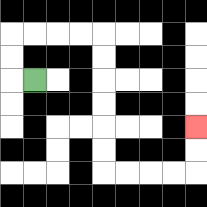{'start': '[1, 3]', 'end': '[8, 5]', 'path_directions': 'L,U,U,R,R,R,R,D,D,D,D,D,D,R,R,R,R,U,U', 'path_coordinates': '[[1, 3], [0, 3], [0, 2], [0, 1], [1, 1], [2, 1], [3, 1], [4, 1], [4, 2], [4, 3], [4, 4], [4, 5], [4, 6], [4, 7], [5, 7], [6, 7], [7, 7], [8, 7], [8, 6], [8, 5]]'}